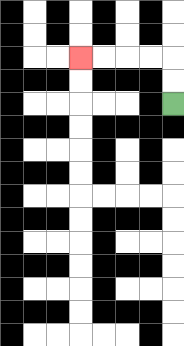{'start': '[7, 4]', 'end': '[3, 2]', 'path_directions': 'U,U,L,L,L,L', 'path_coordinates': '[[7, 4], [7, 3], [7, 2], [6, 2], [5, 2], [4, 2], [3, 2]]'}